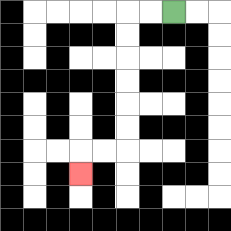{'start': '[7, 0]', 'end': '[3, 7]', 'path_directions': 'L,L,D,D,D,D,D,D,L,L,D', 'path_coordinates': '[[7, 0], [6, 0], [5, 0], [5, 1], [5, 2], [5, 3], [5, 4], [5, 5], [5, 6], [4, 6], [3, 6], [3, 7]]'}